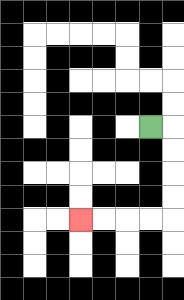{'start': '[6, 5]', 'end': '[3, 9]', 'path_directions': 'R,D,D,D,D,L,L,L,L', 'path_coordinates': '[[6, 5], [7, 5], [7, 6], [7, 7], [7, 8], [7, 9], [6, 9], [5, 9], [4, 9], [3, 9]]'}